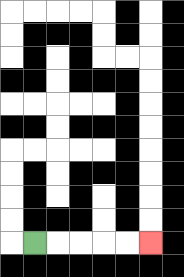{'start': '[1, 10]', 'end': '[6, 10]', 'path_directions': 'R,R,R,R,R', 'path_coordinates': '[[1, 10], [2, 10], [3, 10], [4, 10], [5, 10], [6, 10]]'}